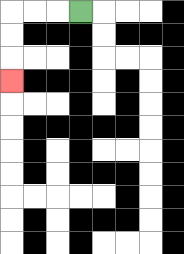{'start': '[3, 0]', 'end': '[0, 3]', 'path_directions': 'L,L,L,D,D,D', 'path_coordinates': '[[3, 0], [2, 0], [1, 0], [0, 0], [0, 1], [0, 2], [0, 3]]'}